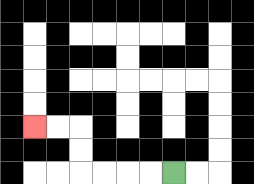{'start': '[7, 7]', 'end': '[1, 5]', 'path_directions': 'L,L,L,L,U,U,L,L', 'path_coordinates': '[[7, 7], [6, 7], [5, 7], [4, 7], [3, 7], [3, 6], [3, 5], [2, 5], [1, 5]]'}